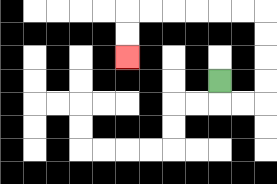{'start': '[9, 3]', 'end': '[5, 2]', 'path_directions': 'D,R,R,U,U,U,U,L,L,L,L,L,L,D,D', 'path_coordinates': '[[9, 3], [9, 4], [10, 4], [11, 4], [11, 3], [11, 2], [11, 1], [11, 0], [10, 0], [9, 0], [8, 0], [7, 0], [6, 0], [5, 0], [5, 1], [5, 2]]'}